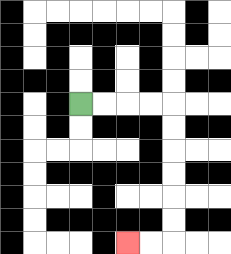{'start': '[3, 4]', 'end': '[5, 10]', 'path_directions': 'R,R,R,R,D,D,D,D,D,D,L,L', 'path_coordinates': '[[3, 4], [4, 4], [5, 4], [6, 4], [7, 4], [7, 5], [7, 6], [7, 7], [7, 8], [7, 9], [7, 10], [6, 10], [5, 10]]'}